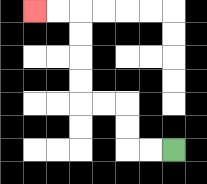{'start': '[7, 6]', 'end': '[1, 0]', 'path_directions': 'L,L,U,U,L,L,U,U,U,U,L,L', 'path_coordinates': '[[7, 6], [6, 6], [5, 6], [5, 5], [5, 4], [4, 4], [3, 4], [3, 3], [3, 2], [3, 1], [3, 0], [2, 0], [1, 0]]'}